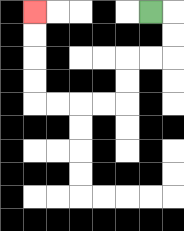{'start': '[6, 0]', 'end': '[1, 0]', 'path_directions': 'R,D,D,L,L,D,D,L,L,L,L,U,U,U,U', 'path_coordinates': '[[6, 0], [7, 0], [7, 1], [7, 2], [6, 2], [5, 2], [5, 3], [5, 4], [4, 4], [3, 4], [2, 4], [1, 4], [1, 3], [1, 2], [1, 1], [1, 0]]'}